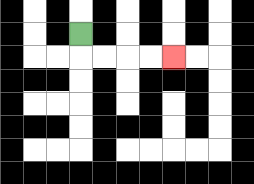{'start': '[3, 1]', 'end': '[7, 2]', 'path_directions': 'D,R,R,R,R', 'path_coordinates': '[[3, 1], [3, 2], [4, 2], [5, 2], [6, 2], [7, 2]]'}